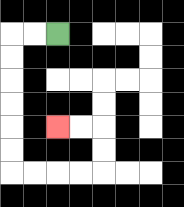{'start': '[2, 1]', 'end': '[2, 5]', 'path_directions': 'L,L,D,D,D,D,D,D,R,R,R,R,U,U,L,L', 'path_coordinates': '[[2, 1], [1, 1], [0, 1], [0, 2], [0, 3], [0, 4], [0, 5], [0, 6], [0, 7], [1, 7], [2, 7], [3, 7], [4, 7], [4, 6], [4, 5], [3, 5], [2, 5]]'}